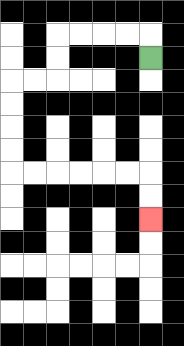{'start': '[6, 2]', 'end': '[6, 9]', 'path_directions': 'U,L,L,L,L,D,D,L,L,D,D,D,D,R,R,R,R,R,R,D,D', 'path_coordinates': '[[6, 2], [6, 1], [5, 1], [4, 1], [3, 1], [2, 1], [2, 2], [2, 3], [1, 3], [0, 3], [0, 4], [0, 5], [0, 6], [0, 7], [1, 7], [2, 7], [3, 7], [4, 7], [5, 7], [6, 7], [6, 8], [6, 9]]'}